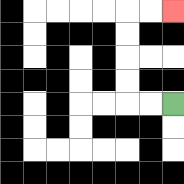{'start': '[7, 4]', 'end': '[7, 0]', 'path_directions': 'L,L,U,U,U,U,R,R', 'path_coordinates': '[[7, 4], [6, 4], [5, 4], [5, 3], [5, 2], [5, 1], [5, 0], [6, 0], [7, 0]]'}